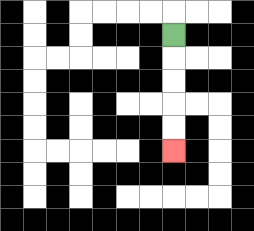{'start': '[7, 1]', 'end': '[7, 6]', 'path_directions': 'D,D,D,D,D', 'path_coordinates': '[[7, 1], [7, 2], [7, 3], [7, 4], [7, 5], [7, 6]]'}